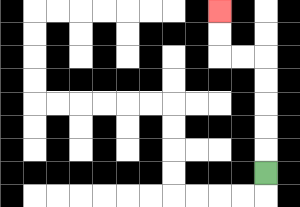{'start': '[11, 7]', 'end': '[9, 0]', 'path_directions': 'U,U,U,U,U,L,L,U,U', 'path_coordinates': '[[11, 7], [11, 6], [11, 5], [11, 4], [11, 3], [11, 2], [10, 2], [9, 2], [9, 1], [9, 0]]'}